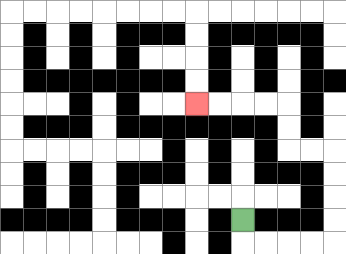{'start': '[10, 9]', 'end': '[8, 4]', 'path_directions': 'D,R,R,R,R,U,U,U,U,L,L,U,U,L,L,L,L', 'path_coordinates': '[[10, 9], [10, 10], [11, 10], [12, 10], [13, 10], [14, 10], [14, 9], [14, 8], [14, 7], [14, 6], [13, 6], [12, 6], [12, 5], [12, 4], [11, 4], [10, 4], [9, 4], [8, 4]]'}